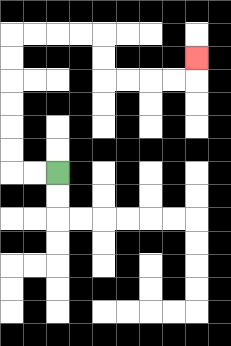{'start': '[2, 7]', 'end': '[8, 2]', 'path_directions': 'L,L,U,U,U,U,U,U,R,R,R,R,D,D,R,R,R,R,U', 'path_coordinates': '[[2, 7], [1, 7], [0, 7], [0, 6], [0, 5], [0, 4], [0, 3], [0, 2], [0, 1], [1, 1], [2, 1], [3, 1], [4, 1], [4, 2], [4, 3], [5, 3], [6, 3], [7, 3], [8, 3], [8, 2]]'}